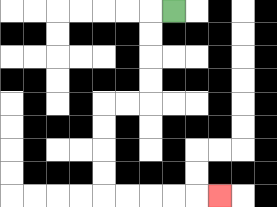{'start': '[7, 0]', 'end': '[9, 8]', 'path_directions': 'L,D,D,D,D,L,L,D,D,D,D,R,R,R,R,R', 'path_coordinates': '[[7, 0], [6, 0], [6, 1], [6, 2], [6, 3], [6, 4], [5, 4], [4, 4], [4, 5], [4, 6], [4, 7], [4, 8], [5, 8], [6, 8], [7, 8], [8, 8], [9, 8]]'}